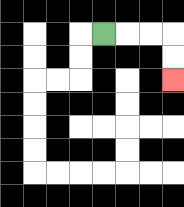{'start': '[4, 1]', 'end': '[7, 3]', 'path_directions': 'R,R,R,D,D', 'path_coordinates': '[[4, 1], [5, 1], [6, 1], [7, 1], [7, 2], [7, 3]]'}